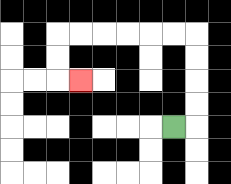{'start': '[7, 5]', 'end': '[3, 3]', 'path_directions': 'R,U,U,U,U,L,L,L,L,L,L,D,D,R', 'path_coordinates': '[[7, 5], [8, 5], [8, 4], [8, 3], [8, 2], [8, 1], [7, 1], [6, 1], [5, 1], [4, 1], [3, 1], [2, 1], [2, 2], [2, 3], [3, 3]]'}